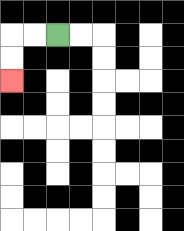{'start': '[2, 1]', 'end': '[0, 3]', 'path_directions': 'L,L,D,D', 'path_coordinates': '[[2, 1], [1, 1], [0, 1], [0, 2], [0, 3]]'}